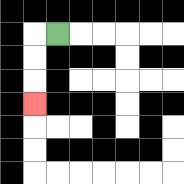{'start': '[2, 1]', 'end': '[1, 4]', 'path_directions': 'L,D,D,D', 'path_coordinates': '[[2, 1], [1, 1], [1, 2], [1, 3], [1, 4]]'}